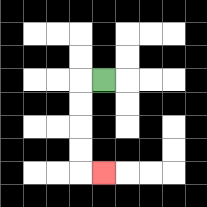{'start': '[4, 3]', 'end': '[4, 7]', 'path_directions': 'L,D,D,D,D,R', 'path_coordinates': '[[4, 3], [3, 3], [3, 4], [3, 5], [3, 6], [3, 7], [4, 7]]'}